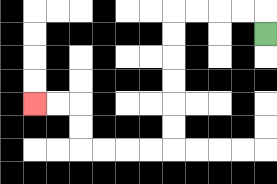{'start': '[11, 1]', 'end': '[1, 4]', 'path_directions': 'U,L,L,L,L,D,D,D,D,D,D,L,L,L,L,U,U,L,L', 'path_coordinates': '[[11, 1], [11, 0], [10, 0], [9, 0], [8, 0], [7, 0], [7, 1], [7, 2], [7, 3], [7, 4], [7, 5], [7, 6], [6, 6], [5, 6], [4, 6], [3, 6], [3, 5], [3, 4], [2, 4], [1, 4]]'}